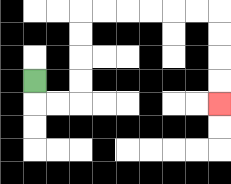{'start': '[1, 3]', 'end': '[9, 4]', 'path_directions': 'D,R,R,U,U,U,U,R,R,R,R,R,R,D,D,D,D', 'path_coordinates': '[[1, 3], [1, 4], [2, 4], [3, 4], [3, 3], [3, 2], [3, 1], [3, 0], [4, 0], [5, 0], [6, 0], [7, 0], [8, 0], [9, 0], [9, 1], [9, 2], [9, 3], [9, 4]]'}